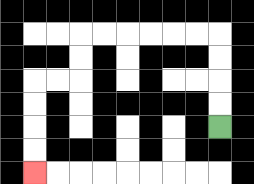{'start': '[9, 5]', 'end': '[1, 7]', 'path_directions': 'U,U,U,U,L,L,L,L,L,L,D,D,L,L,D,D,D,D', 'path_coordinates': '[[9, 5], [9, 4], [9, 3], [9, 2], [9, 1], [8, 1], [7, 1], [6, 1], [5, 1], [4, 1], [3, 1], [3, 2], [3, 3], [2, 3], [1, 3], [1, 4], [1, 5], [1, 6], [1, 7]]'}